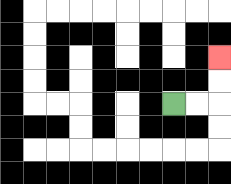{'start': '[7, 4]', 'end': '[9, 2]', 'path_directions': 'R,R,U,U', 'path_coordinates': '[[7, 4], [8, 4], [9, 4], [9, 3], [9, 2]]'}